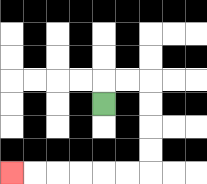{'start': '[4, 4]', 'end': '[0, 7]', 'path_directions': 'U,R,R,D,D,D,D,L,L,L,L,L,L', 'path_coordinates': '[[4, 4], [4, 3], [5, 3], [6, 3], [6, 4], [6, 5], [6, 6], [6, 7], [5, 7], [4, 7], [3, 7], [2, 7], [1, 7], [0, 7]]'}